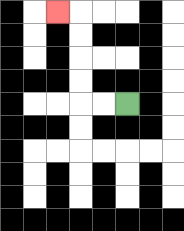{'start': '[5, 4]', 'end': '[2, 0]', 'path_directions': 'L,L,U,U,U,U,L', 'path_coordinates': '[[5, 4], [4, 4], [3, 4], [3, 3], [3, 2], [3, 1], [3, 0], [2, 0]]'}